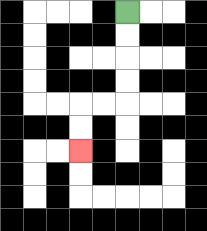{'start': '[5, 0]', 'end': '[3, 6]', 'path_directions': 'D,D,D,D,L,L,D,D', 'path_coordinates': '[[5, 0], [5, 1], [5, 2], [5, 3], [5, 4], [4, 4], [3, 4], [3, 5], [3, 6]]'}